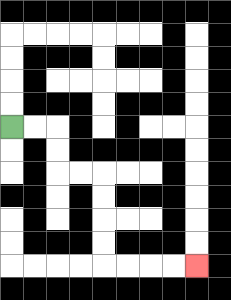{'start': '[0, 5]', 'end': '[8, 11]', 'path_directions': 'R,R,D,D,R,R,D,D,D,D,R,R,R,R', 'path_coordinates': '[[0, 5], [1, 5], [2, 5], [2, 6], [2, 7], [3, 7], [4, 7], [4, 8], [4, 9], [4, 10], [4, 11], [5, 11], [6, 11], [7, 11], [8, 11]]'}